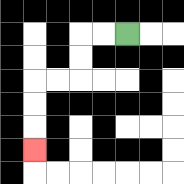{'start': '[5, 1]', 'end': '[1, 6]', 'path_directions': 'L,L,D,D,L,L,D,D,D', 'path_coordinates': '[[5, 1], [4, 1], [3, 1], [3, 2], [3, 3], [2, 3], [1, 3], [1, 4], [1, 5], [1, 6]]'}